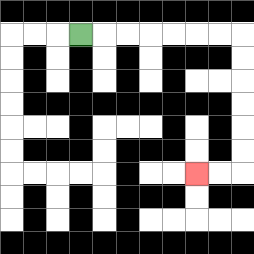{'start': '[3, 1]', 'end': '[8, 7]', 'path_directions': 'R,R,R,R,R,R,R,D,D,D,D,D,D,L,L', 'path_coordinates': '[[3, 1], [4, 1], [5, 1], [6, 1], [7, 1], [8, 1], [9, 1], [10, 1], [10, 2], [10, 3], [10, 4], [10, 5], [10, 6], [10, 7], [9, 7], [8, 7]]'}